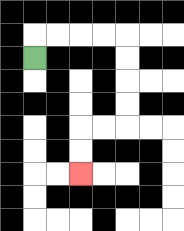{'start': '[1, 2]', 'end': '[3, 7]', 'path_directions': 'U,R,R,R,R,D,D,D,D,L,L,D,D', 'path_coordinates': '[[1, 2], [1, 1], [2, 1], [3, 1], [4, 1], [5, 1], [5, 2], [5, 3], [5, 4], [5, 5], [4, 5], [3, 5], [3, 6], [3, 7]]'}